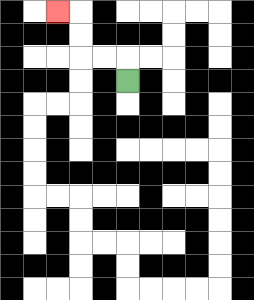{'start': '[5, 3]', 'end': '[2, 0]', 'path_directions': 'U,L,L,U,U,L', 'path_coordinates': '[[5, 3], [5, 2], [4, 2], [3, 2], [3, 1], [3, 0], [2, 0]]'}